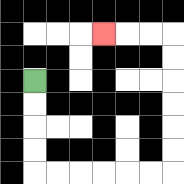{'start': '[1, 3]', 'end': '[4, 1]', 'path_directions': 'D,D,D,D,R,R,R,R,R,R,U,U,U,U,U,U,L,L,L', 'path_coordinates': '[[1, 3], [1, 4], [1, 5], [1, 6], [1, 7], [2, 7], [3, 7], [4, 7], [5, 7], [6, 7], [7, 7], [7, 6], [7, 5], [7, 4], [7, 3], [7, 2], [7, 1], [6, 1], [5, 1], [4, 1]]'}